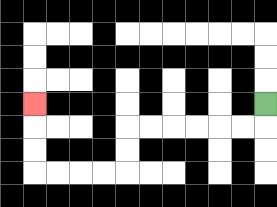{'start': '[11, 4]', 'end': '[1, 4]', 'path_directions': 'D,L,L,L,L,L,L,D,D,L,L,L,L,U,U,U', 'path_coordinates': '[[11, 4], [11, 5], [10, 5], [9, 5], [8, 5], [7, 5], [6, 5], [5, 5], [5, 6], [5, 7], [4, 7], [3, 7], [2, 7], [1, 7], [1, 6], [1, 5], [1, 4]]'}